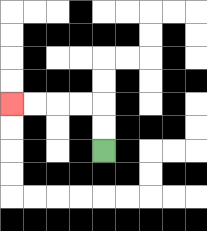{'start': '[4, 6]', 'end': '[0, 4]', 'path_directions': 'U,U,L,L,L,L', 'path_coordinates': '[[4, 6], [4, 5], [4, 4], [3, 4], [2, 4], [1, 4], [0, 4]]'}